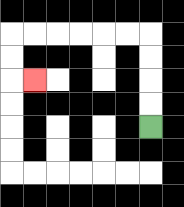{'start': '[6, 5]', 'end': '[1, 3]', 'path_directions': 'U,U,U,U,L,L,L,L,L,L,D,D,R', 'path_coordinates': '[[6, 5], [6, 4], [6, 3], [6, 2], [6, 1], [5, 1], [4, 1], [3, 1], [2, 1], [1, 1], [0, 1], [0, 2], [0, 3], [1, 3]]'}